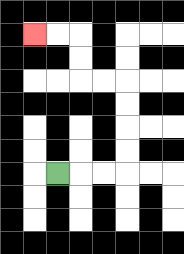{'start': '[2, 7]', 'end': '[1, 1]', 'path_directions': 'R,R,R,U,U,U,U,L,L,U,U,L,L', 'path_coordinates': '[[2, 7], [3, 7], [4, 7], [5, 7], [5, 6], [5, 5], [5, 4], [5, 3], [4, 3], [3, 3], [3, 2], [3, 1], [2, 1], [1, 1]]'}